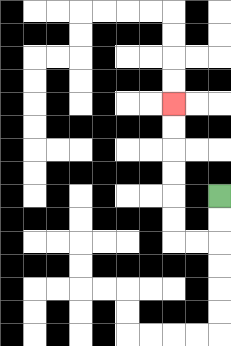{'start': '[9, 8]', 'end': '[7, 4]', 'path_directions': 'D,D,L,L,U,U,U,U,U,U', 'path_coordinates': '[[9, 8], [9, 9], [9, 10], [8, 10], [7, 10], [7, 9], [7, 8], [7, 7], [7, 6], [7, 5], [7, 4]]'}